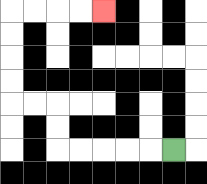{'start': '[7, 6]', 'end': '[4, 0]', 'path_directions': 'L,L,L,L,L,U,U,L,L,U,U,U,U,R,R,R,R', 'path_coordinates': '[[7, 6], [6, 6], [5, 6], [4, 6], [3, 6], [2, 6], [2, 5], [2, 4], [1, 4], [0, 4], [0, 3], [0, 2], [0, 1], [0, 0], [1, 0], [2, 0], [3, 0], [4, 0]]'}